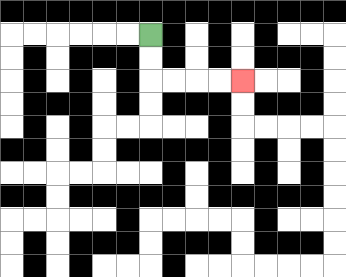{'start': '[6, 1]', 'end': '[10, 3]', 'path_directions': 'D,D,R,R,R,R', 'path_coordinates': '[[6, 1], [6, 2], [6, 3], [7, 3], [8, 3], [9, 3], [10, 3]]'}